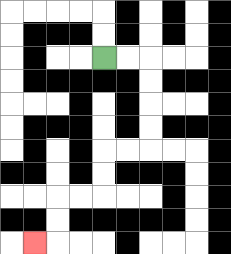{'start': '[4, 2]', 'end': '[1, 10]', 'path_directions': 'R,R,D,D,D,D,L,L,D,D,L,L,D,D,L', 'path_coordinates': '[[4, 2], [5, 2], [6, 2], [6, 3], [6, 4], [6, 5], [6, 6], [5, 6], [4, 6], [4, 7], [4, 8], [3, 8], [2, 8], [2, 9], [2, 10], [1, 10]]'}